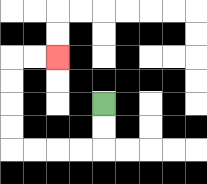{'start': '[4, 4]', 'end': '[2, 2]', 'path_directions': 'D,D,L,L,L,L,U,U,U,U,R,R', 'path_coordinates': '[[4, 4], [4, 5], [4, 6], [3, 6], [2, 6], [1, 6], [0, 6], [0, 5], [0, 4], [0, 3], [0, 2], [1, 2], [2, 2]]'}